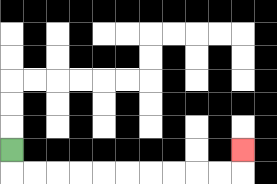{'start': '[0, 6]', 'end': '[10, 6]', 'path_directions': 'D,R,R,R,R,R,R,R,R,R,R,U', 'path_coordinates': '[[0, 6], [0, 7], [1, 7], [2, 7], [3, 7], [4, 7], [5, 7], [6, 7], [7, 7], [8, 7], [9, 7], [10, 7], [10, 6]]'}